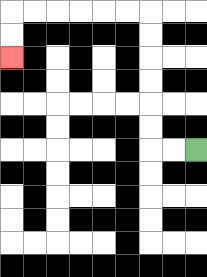{'start': '[8, 6]', 'end': '[0, 2]', 'path_directions': 'L,L,U,U,U,U,U,U,L,L,L,L,L,L,D,D', 'path_coordinates': '[[8, 6], [7, 6], [6, 6], [6, 5], [6, 4], [6, 3], [6, 2], [6, 1], [6, 0], [5, 0], [4, 0], [3, 0], [2, 0], [1, 0], [0, 0], [0, 1], [0, 2]]'}